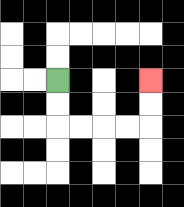{'start': '[2, 3]', 'end': '[6, 3]', 'path_directions': 'D,D,R,R,R,R,U,U', 'path_coordinates': '[[2, 3], [2, 4], [2, 5], [3, 5], [4, 5], [5, 5], [6, 5], [6, 4], [6, 3]]'}